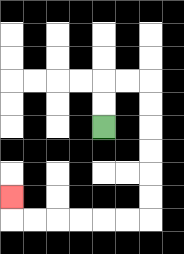{'start': '[4, 5]', 'end': '[0, 8]', 'path_directions': 'U,U,R,R,D,D,D,D,D,D,L,L,L,L,L,L,U', 'path_coordinates': '[[4, 5], [4, 4], [4, 3], [5, 3], [6, 3], [6, 4], [6, 5], [6, 6], [6, 7], [6, 8], [6, 9], [5, 9], [4, 9], [3, 9], [2, 9], [1, 9], [0, 9], [0, 8]]'}